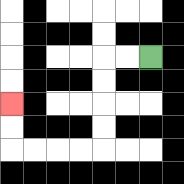{'start': '[6, 2]', 'end': '[0, 4]', 'path_directions': 'L,L,D,D,D,D,L,L,L,L,U,U', 'path_coordinates': '[[6, 2], [5, 2], [4, 2], [4, 3], [4, 4], [4, 5], [4, 6], [3, 6], [2, 6], [1, 6], [0, 6], [0, 5], [0, 4]]'}